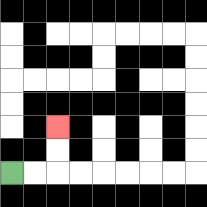{'start': '[0, 7]', 'end': '[2, 5]', 'path_directions': 'R,R,U,U', 'path_coordinates': '[[0, 7], [1, 7], [2, 7], [2, 6], [2, 5]]'}